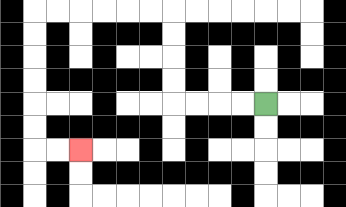{'start': '[11, 4]', 'end': '[3, 6]', 'path_directions': 'L,L,L,L,U,U,U,U,L,L,L,L,L,L,D,D,D,D,D,D,R,R', 'path_coordinates': '[[11, 4], [10, 4], [9, 4], [8, 4], [7, 4], [7, 3], [7, 2], [7, 1], [7, 0], [6, 0], [5, 0], [4, 0], [3, 0], [2, 0], [1, 0], [1, 1], [1, 2], [1, 3], [1, 4], [1, 5], [1, 6], [2, 6], [3, 6]]'}